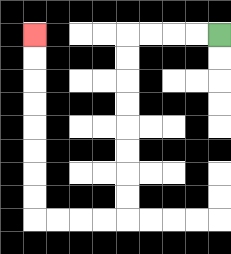{'start': '[9, 1]', 'end': '[1, 1]', 'path_directions': 'L,L,L,L,D,D,D,D,D,D,D,D,L,L,L,L,U,U,U,U,U,U,U,U', 'path_coordinates': '[[9, 1], [8, 1], [7, 1], [6, 1], [5, 1], [5, 2], [5, 3], [5, 4], [5, 5], [5, 6], [5, 7], [5, 8], [5, 9], [4, 9], [3, 9], [2, 9], [1, 9], [1, 8], [1, 7], [1, 6], [1, 5], [1, 4], [1, 3], [1, 2], [1, 1]]'}